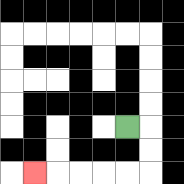{'start': '[5, 5]', 'end': '[1, 7]', 'path_directions': 'R,D,D,L,L,L,L,L', 'path_coordinates': '[[5, 5], [6, 5], [6, 6], [6, 7], [5, 7], [4, 7], [3, 7], [2, 7], [1, 7]]'}